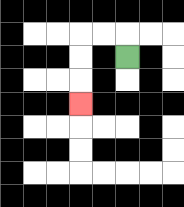{'start': '[5, 2]', 'end': '[3, 4]', 'path_directions': 'U,L,L,D,D,D', 'path_coordinates': '[[5, 2], [5, 1], [4, 1], [3, 1], [3, 2], [3, 3], [3, 4]]'}